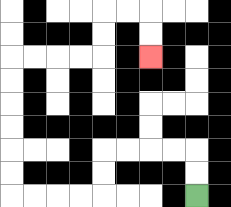{'start': '[8, 8]', 'end': '[6, 2]', 'path_directions': 'U,U,L,L,L,L,D,D,L,L,L,L,U,U,U,U,U,U,R,R,R,R,U,U,R,R,D,D', 'path_coordinates': '[[8, 8], [8, 7], [8, 6], [7, 6], [6, 6], [5, 6], [4, 6], [4, 7], [4, 8], [3, 8], [2, 8], [1, 8], [0, 8], [0, 7], [0, 6], [0, 5], [0, 4], [0, 3], [0, 2], [1, 2], [2, 2], [3, 2], [4, 2], [4, 1], [4, 0], [5, 0], [6, 0], [6, 1], [6, 2]]'}